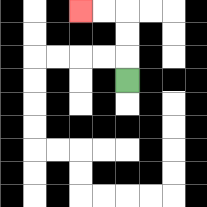{'start': '[5, 3]', 'end': '[3, 0]', 'path_directions': 'U,U,U,L,L', 'path_coordinates': '[[5, 3], [5, 2], [5, 1], [5, 0], [4, 0], [3, 0]]'}